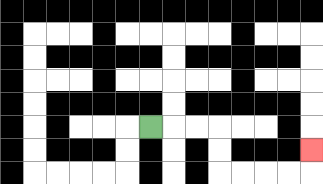{'start': '[6, 5]', 'end': '[13, 6]', 'path_directions': 'R,R,R,D,D,R,R,R,R,U', 'path_coordinates': '[[6, 5], [7, 5], [8, 5], [9, 5], [9, 6], [9, 7], [10, 7], [11, 7], [12, 7], [13, 7], [13, 6]]'}